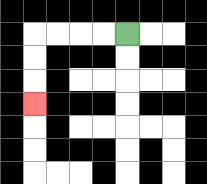{'start': '[5, 1]', 'end': '[1, 4]', 'path_directions': 'L,L,L,L,D,D,D', 'path_coordinates': '[[5, 1], [4, 1], [3, 1], [2, 1], [1, 1], [1, 2], [1, 3], [1, 4]]'}